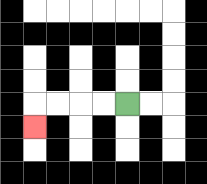{'start': '[5, 4]', 'end': '[1, 5]', 'path_directions': 'L,L,L,L,D', 'path_coordinates': '[[5, 4], [4, 4], [3, 4], [2, 4], [1, 4], [1, 5]]'}